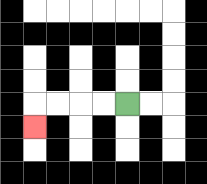{'start': '[5, 4]', 'end': '[1, 5]', 'path_directions': 'L,L,L,L,D', 'path_coordinates': '[[5, 4], [4, 4], [3, 4], [2, 4], [1, 4], [1, 5]]'}